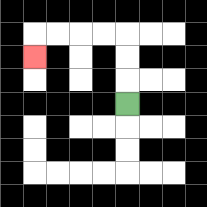{'start': '[5, 4]', 'end': '[1, 2]', 'path_directions': 'U,U,U,L,L,L,L,D', 'path_coordinates': '[[5, 4], [5, 3], [5, 2], [5, 1], [4, 1], [3, 1], [2, 1], [1, 1], [1, 2]]'}